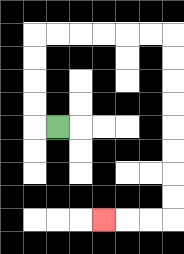{'start': '[2, 5]', 'end': '[4, 9]', 'path_directions': 'L,U,U,U,U,R,R,R,R,R,R,D,D,D,D,D,D,D,D,L,L,L', 'path_coordinates': '[[2, 5], [1, 5], [1, 4], [1, 3], [1, 2], [1, 1], [2, 1], [3, 1], [4, 1], [5, 1], [6, 1], [7, 1], [7, 2], [7, 3], [7, 4], [7, 5], [7, 6], [7, 7], [7, 8], [7, 9], [6, 9], [5, 9], [4, 9]]'}